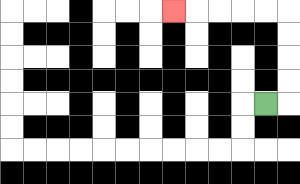{'start': '[11, 4]', 'end': '[7, 0]', 'path_directions': 'R,U,U,U,U,L,L,L,L,L', 'path_coordinates': '[[11, 4], [12, 4], [12, 3], [12, 2], [12, 1], [12, 0], [11, 0], [10, 0], [9, 0], [8, 0], [7, 0]]'}